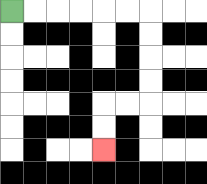{'start': '[0, 0]', 'end': '[4, 6]', 'path_directions': 'R,R,R,R,R,R,D,D,D,D,L,L,D,D', 'path_coordinates': '[[0, 0], [1, 0], [2, 0], [3, 0], [4, 0], [5, 0], [6, 0], [6, 1], [6, 2], [6, 3], [6, 4], [5, 4], [4, 4], [4, 5], [4, 6]]'}